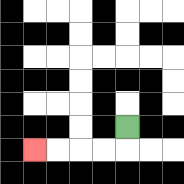{'start': '[5, 5]', 'end': '[1, 6]', 'path_directions': 'D,L,L,L,L', 'path_coordinates': '[[5, 5], [5, 6], [4, 6], [3, 6], [2, 6], [1, 6]]'}